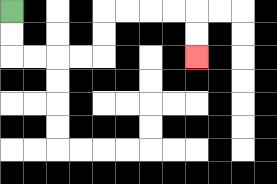{'start': '[0, 0]', 'end': '[8, 2]', 'path_directions': 'D,D,R,R,R,R,U,U,R,R,R,R,D,D', 'path_coordinates': '[[0, 0], [0, 1], [0, 2], [1, 2], [2, 2], [3, 2], [4, 2], [4, 1], [4, 0], [5, 0], [6, 0], [7, 0], [8, 0], [8, 1], [8, 2]]'}